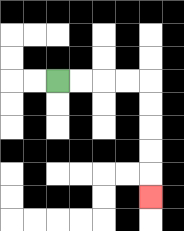{'start': '[2, 3]', 'end': '[6, 8]', 'path_directions': 'R,R,R,R,D,D,D,D,D', 'path_coordinates': '[[2, 3], [3, 3], [4, 3], [5, 3], [6, 3], [6, 4], [6, 5], [6, 6], [6, 7], [6, 8]]'}